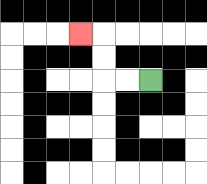{'start': '[6, 3]', 'end': '[3, 1]', 'path_directions': 'L,L,U,U,L', 'path_coordinates': '[[6, 3], [5, 3], [4, 3], [4, 2], [4, 1], [3, 1]]'}